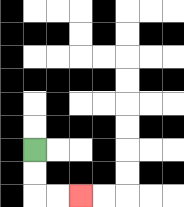{'start': '[1, 6]', 'end': '[3, 8]', 'path_directions': 'D,D,R,R', 'path_coordinates': '[[1, 6], [1, 7], [1, 8], [2, 8], [3, 8]]'}